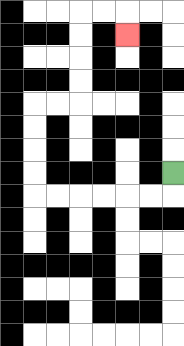{'start': '[7, 7]', 'end': '[5, 1]', 'path_directions': 'D,L,L,L,L,L,L,U,U,U,U,R,R,U,U,U,U,R,R,D', 'path_coordinates': '[[7, 7], [7, 8], [6, 8], [5, 8], [4, 8], [3, 8], [2, 8], [1, 8], [1, 7], [1, 6], [1, 5], [1, 4], [2, 4], [3, 4], [3, 3], [3, 2], [3, 1], [3, 0], [4, 0], [5, 0], [5, 1]]'}